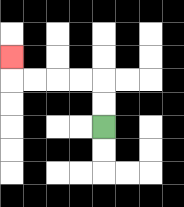{'start': '[4, 5]', 'end': '[0, 2]', 'path_directions': 'U,U,L,L,L,L,U', 'path_coordinates': '[[4, 5], [4, 4], [4, 3], [3, 3], [2, 3], [1, 3], [0, 3], [0, 2]]'}